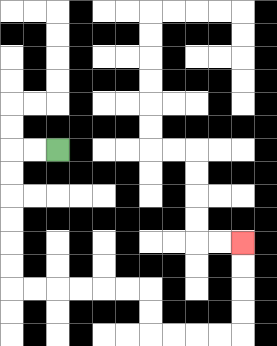{'start': '[2, 6]', 'end': '[10, 10]', 'path_directions': 'L,L,D,D,D,D,D,D,R,R,R,R,R,R,D,D,R,R,R,R,U,U,U,U', 'path_coordinates': '[[2, 6], [1, 6], [0, 6], [0, 7], [0, 8], [0, 9], [0, 10], [0, 11], [0, 12], [1, 12], [2, 12], [3, 12], [4, 12], [5, 12], [6, 12], [6, 13], [6, 14], [7, 14], [8, 14], [9, 14], [10, 14], [10, 13], [10, 12], [10, 11], [10, 10]]'}